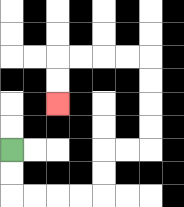{'start': '[0, 6]', 'end': '[2, 4]', 'path_directions': 'D,D,R,R,R,R,U,U,R,R,U,U,U,U,L,L,L,L,D,D', 'path_coordinates': '[[0, 6], [0, 7], [0, 8], [1, 8], [2, 8], [3, 8], [4, 8], [4, 7], [4, 6], [5, 6], [6, 6], [6, 5], [6, 4], [6, 3], [6, 2], [5, 2], [4, 2], [3, 2], [2, 2], [2, 3], [2, 4]]'}